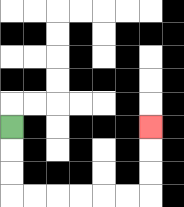{'start': '[0, 5]', 'end': '[6, 5]', 'path_directions': 'D,D,D,R,R,R,R,R,R,U,U,U', 'path_coordinates': '[[0, 5], [0, 6], [0, 7], [0, 8], [1, 8], [2, 8], [3, 8], [4, 8], [5, 8], [6, 8], [6, 7], [6, 6], [6, 5]]'}